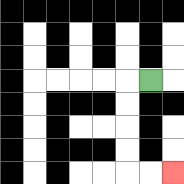{'start': '[6, 3]', 'end': '[7, 7]', 'path_directions': 'L,D,D,D,D,R,R', 'path_coordinates': '[[6, 3], [5, 3], [5, 4], [5, 5], [5, 6], [5, 7], [6, 7], [7, 7]]'}